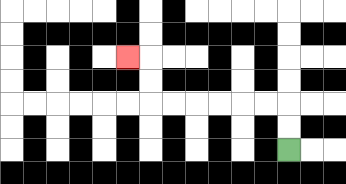{'start': '[12, 6]', 'end': '[5, 2]', 'path_directions': 'U,U,L,L,L,L,L,L,U,U,L', 'path_coordinates': '[[12, 6], [12, 5], [12, 4], [11, 4], [10, 4], [9, 4], [8, 4], [7, 4], [6, 4], [6, 3], [6, 2], [5, 2]]'}